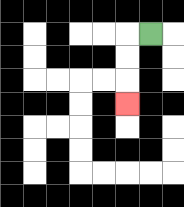{'start': '[6, 1]', 'end': '[5, 4]', 'path_directions': 'L,D,D,D', 'path_coordinates': '[[6, 1], [5, 1], [5, 2], [5, 3], [5, 4]]'}